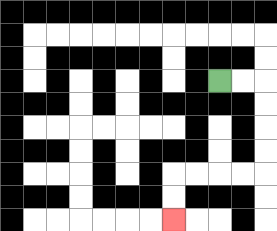{'start': '[9, 3]', 'end': '[7, 9]', 'path_directions': 'R,R,D,D,D,D,L,L,L,L,D,D', 'path_coordinates': '[[9, 3], [10, 3], [11, 3], [11, 4], [11, 5], [11, 6], [11, 7], [10, 7], [9, 7], [8, 7], [7, 7], [7, 8], [7, 9]]'}